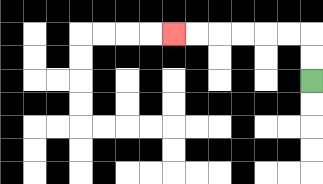{'start': '[13, 3]', 'end': '[7, 1]', 'path_directions': 'U,U,L,L,L,L,L,L', 'path_coordinates': '[[13, 3], [13, 2], [13, 1], [12, 1], [11, 1], [10, 1], [9, 1], [8, 1], [7, 1]]'}